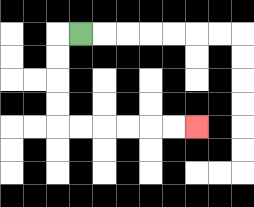{'start': '[3, 1]', 'end': '[8, 5]', 'path_directions': 'L,D,D,D,D,R,R,R,R,R,R', 'path_coordinates': '[[3, 1], [2, 1], [2, 2], [2, 3], [2, 4], [2, 5], [3, 5], [4, 5], [5, 5], [6, 5], [7, 5], [8, 5]]'}